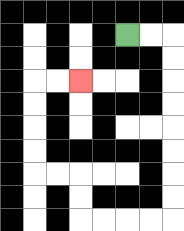{'start': '[5, 1]', 'end': '[3, 3]', 'path_directions': 'R,R,D,D,D,D,D,D,D,D,L,L,L,L,U,U,L,L,U,U,U,U,R,R', 'path_coordinates': '[[5, 1], [6, 1], [7, 1], [7, 2], [7, 3], [7, 4], [7, 5], [7, 6], [7, 7], [7, 8], [7, 9], [6, 9], [5, 9], [4, 9], [3, 9], [3, 8], [3, 7], [2, 7], [1, 7], [1, 6], [1, 5], [1, 4], [1, 3], [2, 3], [3, 3]]'}